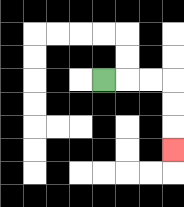{'start': '[4, 3]', 'end': '[7, 6]', 'path_directions': 'R,R,R,D,D,D', 'path_coordinates': '[[4, 3], [5, 3], [6, 3], [7, 3], [7, 4], [7, 5], [7, 6]]'}